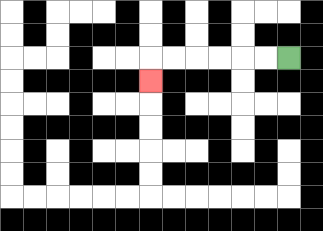{'start': '[12, 2]', 'end': '[6, 3]', 'path_directions': 'L,L,L,L,L,L,D', 'path_coordinates': '[[12, 2], [11, 2], [10, 2], [9, 2], [8, 2], [7, 2], [6, 2], [6, 3]]'}